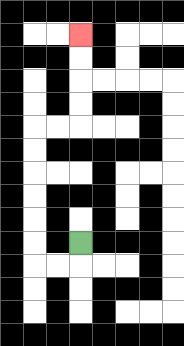{'start': '[3, 10]', 'end': '[3, 1]', 'path_directions': 'D,L,L,U,U,U,U,U,U,R,R,U,U,U,U', 'path_coordinates': '[[3, 10], [3, 11], [2, 11], [1, 11], [1, 10], [1, 9], [1, 8], [1, 7], [1, 6], [1, 5], [2, 5], [3, 5], [3, 4], [3, 3], [3, 2], [3, 1]]'}